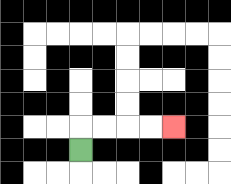{'start': '[3, 6]', 'end': '[7, 5]', 'path_directions': 'U,R,R,R,R', 'path_coordinates': '[[3, 6], [3, 5], [4, 5], [5, 5], [6, 5], [7, 5]]'}